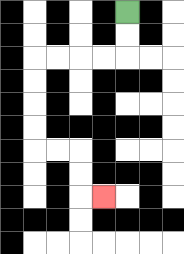{'start': '[5, 0]', 'end': '[4, 8]', 'path_directions': 'D,D,L,L,L,L,D,D,D,D,R,R,D,D,R', 'path_coordinates': '[[5, 0], [5, 1], [5, 2], [4, 2], [3, 2], [2, 2], [1, 2], [1, 3], [1, 4], [1, 5], [1, 6], [2, 6], [3, 6], [3, 7], [3, 8], [4, 8]]'}